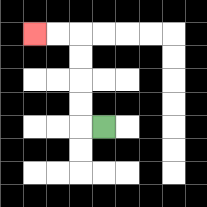{'start': '[4, 5]', 'end': '[1, 1]', 'path_directions': 'L,U,U,U,U,L,L', 'path_coordinates': '[[4, 5], [3, 5], [3, 4], [3, 3], [3, 2], [3, 1], [2, 1], [1, 1]]'}